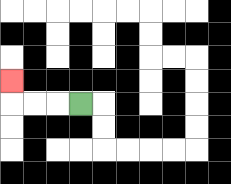{'start': '[3, 4]', 'end': '[0, 3]', 'path_directions': 'L,L,L,U', 'path_coordinates': '[[3, 4], [2, 4], [1, 4], [0, 4], [0, 3]]'}